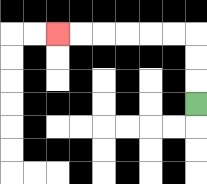{'start': '[8, 4]', 'end': '[2, 1]', 'path_directions': 'U,U,U,L,L,L,L,L,L', 'path_coordinates': '[[8, 4], [8, 3], [8, 2], [8, 1], [7, 1], [6, 1], [5, 1], [4, 1], [3, 1], [2, 1]]'}